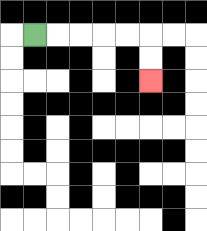{'start': '[1, 1]', 'end': '[6, 3]', 'path_directions': 'R,R,R,R,R,D,D', 'path_coordinates': '[[1, 1], [2, 1], [3, 1], [4, 1], [5, 1], [6, 1], [6, 2], [6, 3]]'}